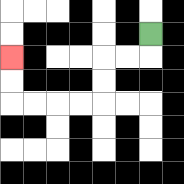{'start': '[6, 1]', 'end': '[0, 2]', 'path_directions': 'D,L,L,D,D,L,L,L,L,U,U', 'path_coordinates': '[[6, 1], [6, 2], [5, 2], [4, 2], [4, 3], [4, 4], [3, 4], [2, 4], [1, 4], [0, 4], [0, 3], [0, 2]]'}